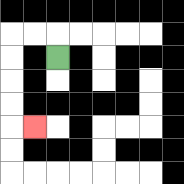{'start': '[2, 2]', 'end': '[1, 5]', 'path_directions': 'U,L,L,D,D,D,D,R', 'path_coordinates': '[[2, 2], [2, 1], [1, 1], [0, 1], [0, 2], [0, 3], [0, 4], [0, 5], [1, 5]]'}